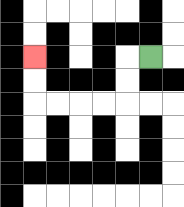{'start': '[6, 2]', 'end': '[1, 2]', 'path_directions': 'L,D,D,L,L,L,L,U,U', 'path_coordinates': '[[6, 2], [5, 2], [5, 3], [5, 4], [4, 4], [3, 4], [2, 4], [1, 4], [1, 3], [1, 2]]'}